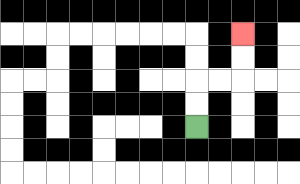{'start': '[8, 5]', 'end': '[10, 1]', 'path_directions': 'U,U,R,R,U,U', 'path_coordinates': '[[8, 5], [8, 4], [8, 3], [9, 3], [10, 3], [10, 2], [10, 1]]'}